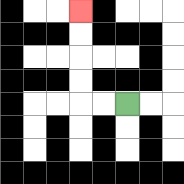{'start': '[5, 4]', 'end': '[3, 0]', 'path_directions': 'L,L,U,U,U,U', 'path_coordinates': '[[5, 4], [4, 4], [3, 4], [3, 3], [3, 2], [3, 1], [3, 0]]'}